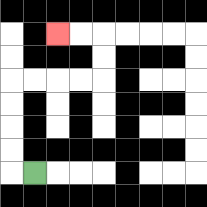{'start': '[1, 7]', 'end': '[2, 1]', 'path_directions': 'L,U,U,U,U,R,R,R,R,U,U,L,L', 'path_coordinates': '[[1, 7], [0, 7], [0, 6], [0, 5], [0, 4], [0, 3], [1, 3], [2, 3], [3, 3], [4, 3], [4, 2], [4, 1], [3, 1], [2, 1]]'}